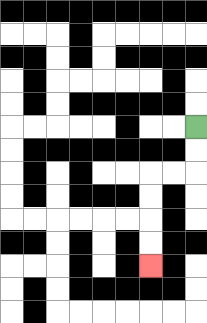{'start': '[8, 5]', 'end': '[6, 11]', 'path_directions': 'D,D,L,L,D,D,D,D', 'path_coordinates': '[[8, 5], [8, 6], [8, 7], [7, 7], [6, 7], [6, 8], [6, 9], [6, 10], [6, 11]]'}